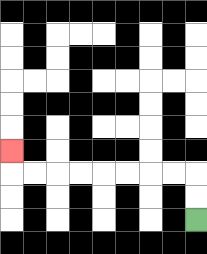{'start': '[8, 9]', 'end': '[0, 6]', 'path_directions': 'U,U,L,L,L,L,L,L,L,L,U', 'path_coordinates': '[[8, 9], [8, 8], [8, 7], [7, 7], [6, 7], [5, 7], [4, 7], [3, 7], [2, 7], [1, 7], [0, 7], [0, 6]]'}